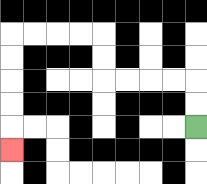{'start': '[8, 5]', 'end': '[0, 6]', 'path_directions': 'U,U,L,L,L,L,U,U,L,L,L,L,D,D,D,D,D', 'path_coordinates': '[[8, 5], [8, 4], [8, 3], [7, 3], [6, 3], [5, 3], [4, 3], [4, 2], [4, 1], [3, 1], [2, 1], [1, 1], [0, 1], [0, 2], [0, 3], [0, 4], [0, 5], [0, 6]]'}